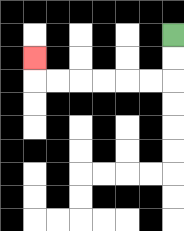{'start': '[7, 1]', 'end': '[1, 2]', 'path_directions': 'D,D,L,L,L,L,L,L,U', 'path_coordinates': '[[7, 1], [7, 2], [7, 3], [6, 3], [5, 3], [4, 3], [3, 3], [2, 3], [1, 3], [1, 2]]'}